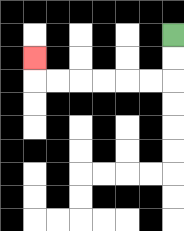{'start': '[7, 1]', 'end': '[1, 2]', 'path_directions': 'D,D,L,L,L,L,L,L,U', 'path_coordinates': '[[7, 1], [7, 2], [7, 3], [6, 3], [5, 3], [4, 3], [3, 3], [2, 3], [1, 3], [1, 2]]'}